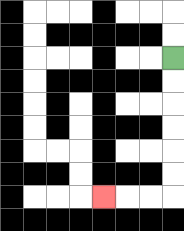{'start': '[7, 2]', 'end': '[4, 8]', 'path_directions': 'D,D,D,D,D,D,L,L,L', 'path_coordinates': '[[7, 2], [7, 3], [7, 4], [7, 5], [7, 6], [7, 7], [7, 8], [6, 8], [5, 8], [4, 8]]'}